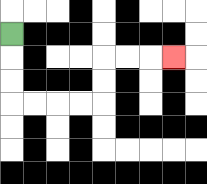{'start': '[0, 1]', 'end': '[7, 2]', 'path_directions': 'D,D,D,R,R,R,R,U,U,R,R,R', 'path_coordinates': '[[0, 1], [0, 2], [0, 3], [0, 4], [1, 4], [2, 4], [3, 4], [4, 4], [4, 3], [4, 2], [5, 2], [6, 2], [7, 2]]'}